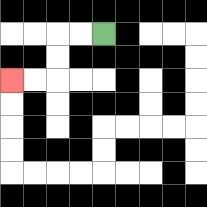{'start': '[4, 1]', 'end': '[0, 3]', 'path_directions': 'L,L,D,D,L,L', 'path_coordinates': '[[4, 1], [3, 1], [2, 1], [2, 2], [2, 3], [1, 3], [0, 3]]'}